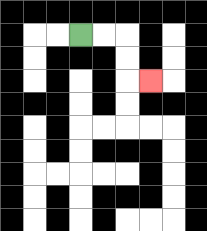{'start': '[3, 1]', 'end': '[6, 3]', 'path_directions': 'R,R,D,D,R', 'path_coordinates': '[[3, 1], [4, 1], [5, 1], [5, 2], [5, 3], [6, 3]]'}